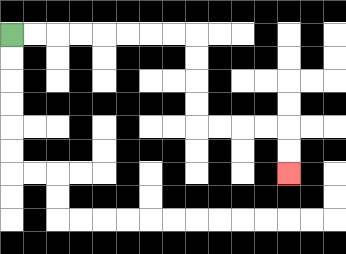{'start': '[0, 1]', 'end': '[12, 7]', 'path_directions': 'R,R,R,R,R,R,R,R,D,D,D,D,R,R,R,R,D,D', 'path_coordinates': '[[0, 1], [1, 1], [2, 1], [3, 1], [4, 1], [5, 1], [6, 1], [7, 1], [8, 1], [8, 2], [8, 3], [8, 4], [8, 5], [9, 5], [10, 5], [11, 5], [12, 5], [12, 6], [12, 7]]'}